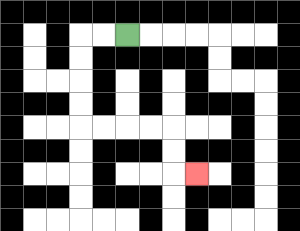{'start': '[5, 1]', 'end': '[8, 7]', 'path_directions': 'L,L,D,D,D,D,R,R,R,R,D,D,R', 'path_coordinates': '[[5, 1], [4, 1], [3, 1], [3, 2], [3, 3], [3, 4], [3, 5], [4, 5], [5, 5], [6, 5], [7, 5], [7, 6], [7, 7], [8, 7]]'}